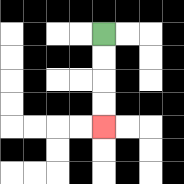{'start': '[4, 1]', 'end': '[4, 5]', 'path_directions': 'D,D,D,D', 'path_coordinates': '[[4, 1], [4, 2], [4, 3], [4, 4], [4, 5]]'}